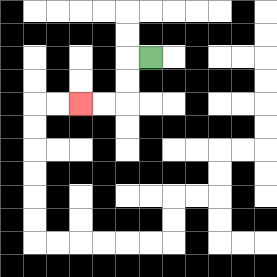{'start': '[6, 2]', 'end': '[3, 4]', 'path_directions': 'L,D,D,L,L', 'path_coordinates': '[[6, 2], [5, 2], [5, 3], [5, 4], [4, 4], [3, 4]]'}